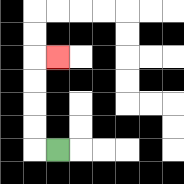{'start': '[2, 6]', 'end': '[2, 2]', 'path_directions': 'L,U,U,U,U,R', 'path_coordinates': '[[2, 6], [1, 6], [1, 5], [1, 4], [1, 3], [1, 2], [2, 2]]'}